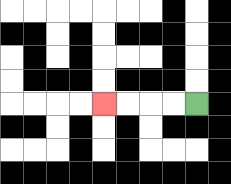{'start': '[8, 4]', 'end': '[4, 4]', 'path_directions': 'L,L,L,L', 'path_coordinates': '[[8, 4], [7, 4], [6, 4], [5, 4], [4, 4]]'}